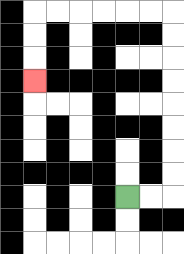{'start': '[5, 8]', 'end': '[1, 3]', 'path_directions': 'R,R,U,U,U,U,U,U,U,U,L,L,L,L,L,L,D,D,D', 'path_coordinates': '[[5, 8], [6, 8], [7, 8], [7, 7], [7, 6], [7, 5], [7, 4], [7, 3], [7, 2], [7, 1], [7, 0], [6, 0], [5, 0], [4, 0], [3, 0], [2, 0], [1, 0], [1, 1], [1, 2], [1, 3]]'}